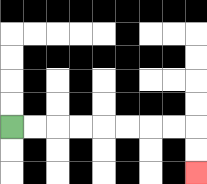{'start': '[0, 5]', 'end': '[8, 7]', 'path_directions': 'R,R,R,R,R,R,R,R,D,D', 'path_coordinates': '[[0, 5], [1, 5], [2, 5], [3, 5], [4, 5], [5, 5], [6, 5], [7, 5], [8, 5], [8, 6], [8, 7]]'}